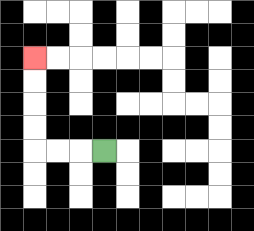{'start': '[4, 6]', 'end': '[1, 2]', 'path_directions': 'L,L,L,U,U,U,U', 'path_coordinates': '[[4, 6], [3, 6], [2, 6], [1, 6], [1, 5], [1, 4], [1, 3], [1, 2]]'}